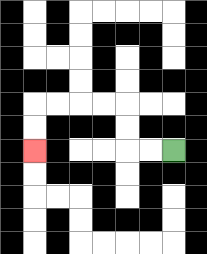{'start': '[7, 6]', 'end': '[1, 6]', 'path_directions': 'L,L,U,U,L,L,L,L,D,D', 'path_coordinates': '[[7, 6], [6, 6], [5, 6], [5, 5], [5, 4], [4, 4], [3, 4], [2, 4], [1, 4], [1, 5], [1, 6]]'}